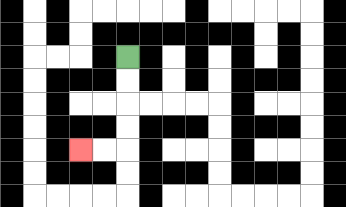{'start': '[5, 2]', 'end': '[3, 6]', 'path_directions': 'D,D,D,D,L,L', 'path_coordinates': '[[5, 2], [5, 3], [5, 4], [5, 5], [5, 6], [4, 6], [3, 6]]'}